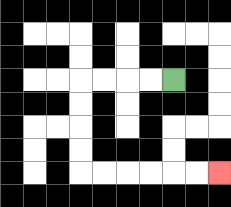{'start': '[7, 3]', 'end': '[9, 7]', 'path_directions': 'L,L,L,L,D,D,D,D,R,R,R,R,R,R', 'path_coordinates': '[[7, 3], [6, 3], [5, 3], [4, 3], [3, 3], [3, 4], [3, 5], [3, 6], [3, 7], [4, 7], [5, 7], [6, 7], [7, 7], [8, 7], [9, 7]]'}